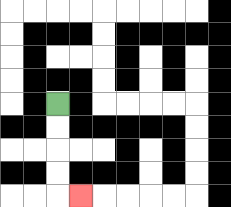{'start': '[2, 4]', 'end': '[3, 8]', 'path_directions': 'D,D,D,D,R', 'path_coordinates': '[[2, 4], [2, 5], [2, 6], [2, 7], [2, 8], [3, 8]]'}